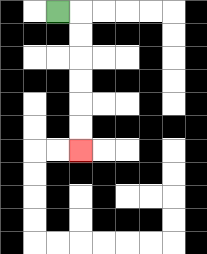{'start': '[2, 0]', 'end': '[3, 6]', 'path_directions': 'R,D,D,D,D,D,D', 'path_coordinates': '[[2, 0], [3, 0], [3, 1], [3, 2], [3, 3], [3, 4], [3, 5], [3, 6]]'}